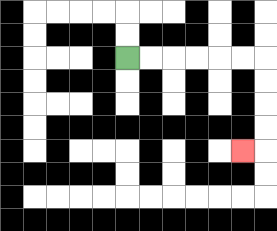{'start': '[5, 2]', 'end': '[10, 6]', 'path_directions': 'R,R,R,R,R,R,D,D,D,D,L', 'path_coordinates': '[[5, 2], [6, 2], [7, 2], [8, 2], [9, 2], [10, 2], [11, 2], [11, 3], [11, 4], [11, 5], [11, 6], [10, 6]]'}